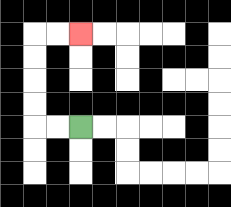{'start': '[3, 5]', 'end': '[3, 1]', 'path_directions': 'L,L,U,U,U,U,R,R', 'path_coordinates': '[[3, 5], [2, 5], [1, 5], [1, 4], [1, 3], [1, 2], [1, 1], [2, 1], [3, 1]]'}